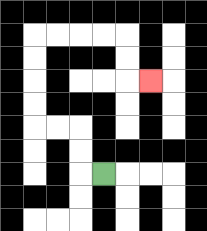{'start': '[4, 7]', 'end': '[6, 3]', 'path_directions': 'L,U,U,L,L,U,U,U,U,R,R,R,R,D,D,R', 'path_coordinates': '[[4, 7], [3, 7], [3, 6], [3, 5], [2, 5], [1, 5], [1, 4], [1, 3], [1, 2], [1, 1], [2, 1], [3, 1], [4, 1], [5, 1], [5, 2], [5, 3], [6, 3]]'}